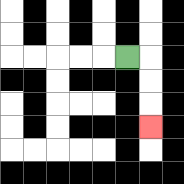{'start': '[5, 2]', 'end': '[6, 5]', 'path_directions': 'R,D,D,D', 'path_coordinates': '[[5, 2], [6, 2], [6, 3], [6, 4], [6, 5]]'}